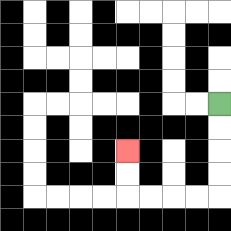{'start': '[9, 4]', 'end': '[5, 6]', 'path_directions': 'D,D,D,D,L,L,L,L,U,U', 'path_coordinates': '[[9, 4], [9, 5], [9, 6], [9, 7], [9, 8], [8, 8], [7, 8], [6, 8], [5, 8], [5, 7], [5, 6]]'}